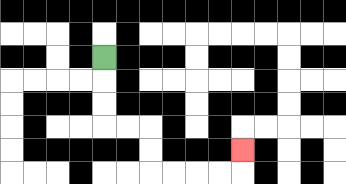{'start': '[4, 2]', 'end': '[10, 6]', 'path_directions': 'D,D,D,R,R,D,D,R,R,R,R,U', 'path_coordinates': '[[4, 2], [4, 3], [4, 4], [4, 5], [5, 5], [6, 5], [6, 6], [6, 7], [7, 7], [8, 7], [9, 7], [10, 7], [10, 6]]'}